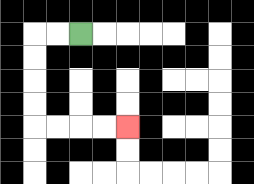{'start': '[3, 1]', 'end': '[5, 5]', 'path_directions': 'L,L,D,D,D,D,R,R,R,R', 'path_coordinates': '[[3, 1], [2, 1], [1, 1], [1, 2], [1, 3], [1, 4], [1, 5], [2, 5], [3, 5], [4, 5], [5, 5]]'}